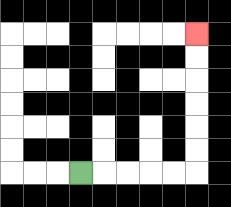{'start': '[3, 7]', 'end': '[8, 1]', 'path_directions': 'R,R,R,R,R,U,U,U,U,U,U', 'path_coordinates': '[[3, 7], [4, 7], [5, 7], [6, 7], [7, 7], [8, 7], [8, 6], [8, 5], [8, 4], [8, 3], [8, 2], [8, 1]]'}